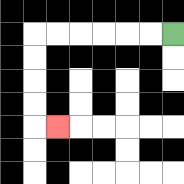{'start': '[7, 1]', 'end': '[2, 5]', 'path_directions': 'L,L,L,L,L,L,D,D,D,D,R', 'path_coordinates': '[[7, 1], [6, 1], [5, 1], [4, 1], [3, 1], [2, 1], [1, 1], [1, 2], [1, 3], [1, 4], [1, 5], [2, 5]]'}